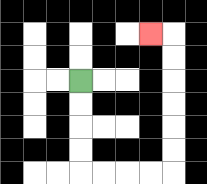{'start': '[3, 3]', 'end': '[6, 1]', 'path_directions': 'D,D,D,D,R,R,R,R,U,U,U,U,U,U,L', 'path_coordinates': '[[3, 3], [3, 4], [3, 5], [3, 6], [3, 7], [4, 7], [5, 7], [6, 7], [7, 7], [7, 6], [7, 5], [7, 4], [7, 3], [7, 2], [7, 1], [6, 1]]'}